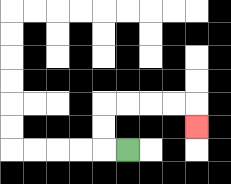{'start': '[5, 6]', 'end': '[8, 5]', 'path_directions': 'L,U,U,R,R,R,R,D', 'path_coordinates': '[[5, 6], [4, 6], [4, 5], [4, 4], [5, 4], [6, 4], [7, 4], [8, 4], [8, 5]]'}